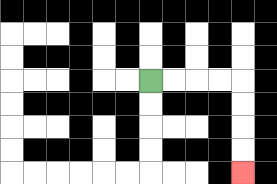{'start': '[6, 3]', 'end': '[10, 7]', 'path_directions': 'R,R,R,R,D,D,D,D', 'path_coordinates': '[[6, 3], [7, 3], [8, 3], [9, 3], [10, 3], [10, 4], [10, 5], [10, 6], [10, 7]]'}